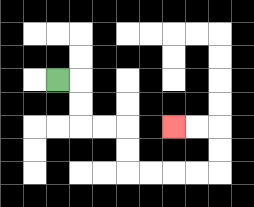{'start': '[2, 3]', 'end': '[7, 5]', 'path_directions': 'R,D,D,R,R,D,D,R,R,R,R,U,U,L,L', 'path_coordinates': '[[2, 3], [3, 3], [3, 4], [3, 5], [4, 5], [5, 5], [5, 6], [5, 7], [6, 7], [7, 7], [8, 7], [9, 7], [9, 6], [9, 5], [8, 5], [7, 5]]'}